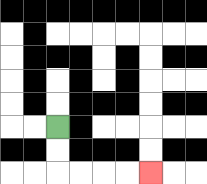{'start': '[2, 5]', 'end': '[6, 7]', 'path_directions': 'D,D,R,R,R,R', 'path_coordinates': '[[2, 5], [2, 6], [2, 7], [3, 7], [4, 7], [5, 7], [6, 7]]'}